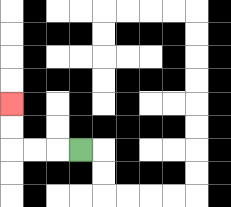{'start': '[3, 6]', 'end': '[0, 4]', 'path_directions': 'L,L,L,U,U', 'path_coordinates': '[[3, 6], [2, 6], [1, 6], [0, 6], [0, 5], [0, 4]]'}